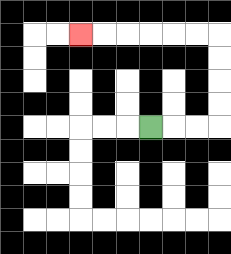{'start': '[6, 5]', 'end': '[3, 1]', 'path_directions': 'R,R,R,U,U,U,U,L,L,L,L,L,L', 'path_coordinates': '[[6, 5], [7, 5], [8, 5], [9, 5], [9, 4], [9, 3], [9, 2], [9, 1], [8, 1], [7, 1], [6, 1], [5, 1], [4, 1], [3, 1]]'}